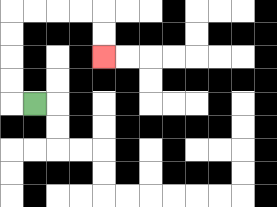{'start': '[1, 4]', 'end': '[4, 2]', 'path_directions': 'L,U,U,U,U,R,R,R,R,D,D', 'path_coordinates': '[[1, 4], [0, 4], [0, 3], [0, 2], [0, 1], [0, 0], [1, 0], [2, 0], [3, 0], [4, 0], [4, 1], [4, 2]]'}